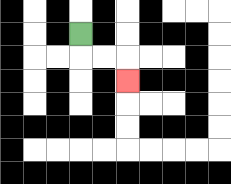{'start': '[3, 1]', 'end': '[5, 3]', 'path_directions': 'D,R,R,D', 'path_coordinates': '[[3, 1], [3, 2], [4, 2], [5, 2], [5, 3]]'}